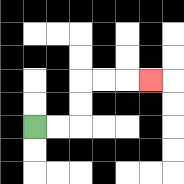{'start': '[1, 5]', 'end': '[6, 3]', 'path_directions': 'R,R,U,U,R,R,R', 'path_coordinates': '[[1, 5], [2, 5], [3, 5], [3, 4], [3, 3], [4, 3], [5, 3], [6, 3]]'}